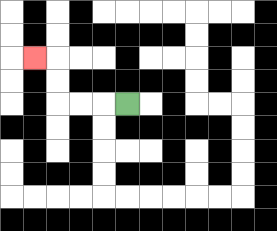{'start': '[5, 4]', 'end': '[1, 2]', 'path_directions': 'L,L,L,U,U,L', 'path_coordinates': '[[5, 4], [4, 4], [3, 4], [2, 4], [2, 3], [2, 2], [1, 2]]'}